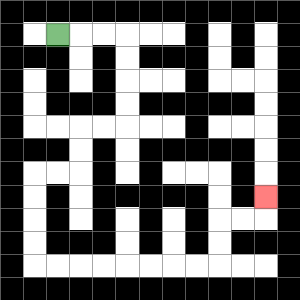{'start': '[2, 1]', 'end': '[11, 8]', 'path_directions': 'R,R,R,D,D,D,D,L,L,D,D,L,L,D,D,D,D,R,R,R,R,R,R,R,R,U,U,R,R,U', 'path_coordinates': '[[2, 1], [3, 1], [4, 1], [5, 1], [5, 2], [5, 3], [5, 4], [5, 5], [4, 5], [3, 5], [3, 6], [3, 7], [2, 7], [1, 7], [1, 8], [1, 9], [1, 10], [1, 11], [2, 11], [3, 11], [4, 11], [5, 11], [6, 11], [7, 11], [8, 11], [9, 11], [9, 10], [9, 9], [10, 9], [11, 9], [11, 8]]'}